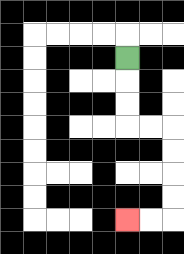{'start': '[5, 2]', 'end': '[5, 9]', 'path_directions': 'D,D,D,R,R,D,D,D,D,L,L', 'path_coordinates': '[[5, 2], [5, 3], [5, 4], [5, 5], [6, 5], [7, 5], [7, 6], [7, 7], [7, 8], [7, 9], [6, 9], [5, 9]]'}